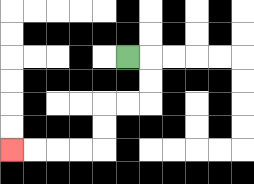{'start': '[5, 2]', 'end': '[0, 6]', 'path_directions': 'R,D,D,L,L,D,D,L,L,L,L', 'path_coordinates': '[[5, 2], [6, 2], [6, 3], [6, 4], [5, 4], [4, 4], [4, 5], [4, 6], [3, 6], [2, 6], [1, 6], [0, 6]]'}